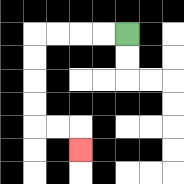{'start': '[5, 1]', 'end': '[3, 6]', 'path_directions': 'L,L,L,L,D,D,D,D,R,R,D', 'path_coordinates': '[[5, 1], [4, 1], [3, 1], [2, 1], [1, 1], [1, 2], [1, 3], [1, 4], [1, 5], [2, 5], [3, 5], [3, 6]]'}